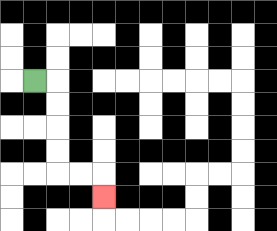{'start': '[1, 3]', 'end': '[4, 8]', 'path_directions': 'R,D,D,D,D,R,R,D', 'path_coordinates': '[[1, 3], [2, 3], [2, 4], [2, 5], [2, 6], [2, 7], [3, 7], [4, 7], [4, 8]]'}